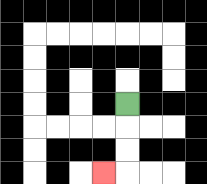{'start': '[5, 4]', 'end': '[4, 7]', 'path_directions': 'D,D,D,L', 'path_coordinates': '[[5, 4], [5, 5], [5, 6], [5, 7], [4, 7]]'}